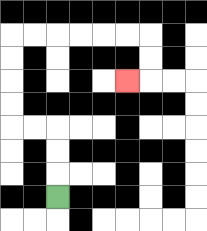{'start': '[2, 8]', 'end': '[5, 3]', 'path_directions': 'U,U,U,L,L,U,U,U,U,R,R,R,R,R,R,D,D,L', 'path_coordinates': '[[2, 8], [2, 7], [2, 6], [2, 5], [1, 5], [0, 5], [0, 4], [0, 3], [0, 2], [0, 1], [1, 1], [2, 1], [3, 1], [4, 1], [5, 1], [6, 1], [6, 2], [6, 3], [5, 3]]'}